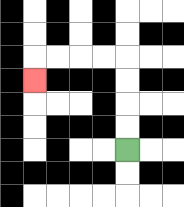{'start': '[5, 6]', 'end': '[1, 3]', 'path_directions': 'U,U,U,U,L,L,L,L,D', 'path_coordinates': '[[5, 6], [5, 5], [5, 4], [5, 3], [5, 2], [4, 2], [3, 2], [2, 2], [1, 2], [1, 3]]'}